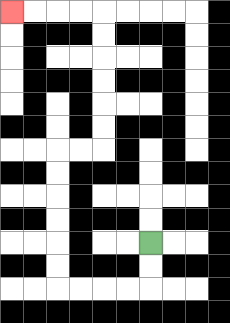{'start': '[6, 10]', 'end': '[0, 0]', 'path_directions': 'D,D,L,L,L,L,U,U,U,U,U,U,R,R,U,U,U,U,U,U,L,L,L,L', 'path_coordinates': '[[6, 10], [6, 11], [6, 12], [5, 12], [4, 12], [3, 12], [2, 12], [2, 11], [2, 10], [2, 9], [2, 8], [2, 7], [2, 6], [3, 6], [4, 6], [4, 5], [4, 4], [4, 3], [4, 2], [4, 1], [4, 0], [3, 0], [2, 0], [1, 0], [0, 0]]'}